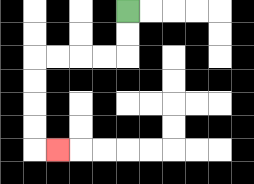{'start': '[5, 0]', 'end': '[2, 6]', 'path_directions': 'D,D,L,L,L,L,D,D,D,D,R', 'path_coordinates': '[[5, 0], [5, 1], [5, 2], [4, 2], [3, 2], [2, 2], [1, 2], [1, 3], [1, 4], [1, 5], [1, 6], [2, 6]]'}